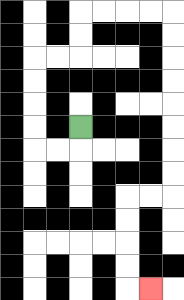{'start': '[3, 5]', 'end': '[6, 12]', 'path_directions': 'D,L,L,U,U,U,U,R,R,U,U,R,R,R,R,D,D,D,D,D,D,D,D,L,L,D,D,D,D,R', 'path_coordinates': '[[3, 5], [3, 6], [2, 6], [1, 6], [1, 5], [1, 4], [1, 3], [1, 2], [2, 2], [3, 2], [3, 1], [3, 0], [4, 0], [5, 0], [6, 0], [7, 0], [7, 1], [7, 2], [7, 3], [7, 4], [7, 5], [7, 6], [7, 7], [7, 8], [6, 8], [5, 8], [5, 9], [5, 10], [5, 11], [5, 12], [6, 12]]'}